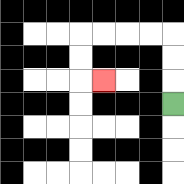{'start': '[7, 4]', 'end': '[4, 3]', 'path_directions': 'U,U,U,L,L,L,L,D,D,R', 'path_coordinates': '[[7, 4], [7, 3], [7, 2], [7, 1], [6, 1], [5, 1], [4, 1], [3, 1], [3, 2], [3, 3], [4, 3]]'}